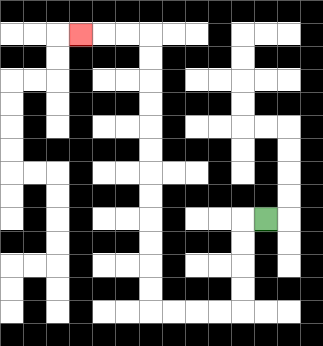{'start': '[11, 9]', 'end': '[3, 1]', 'path_directions': 'L,D,D,D,D,L,L,L,L,U,U,U,U,U,U,U,U,U,U,U,U,L,L,L', 'path_coordinates': '[[11, 9], [10, 9], [10, 10], [10, 11], [10, 12], [10, 13], [9, 13], [8, 13], [7, 13], [6, 13], [6, 12], [6, 11], [6, 10], [6, 9], [6, 8], [6, 7], [6, 6], [6, 5], [6, 4], [6, 3], [6, 2], [6, 1], [5, 1], [4, 1], [3, 1]]'}